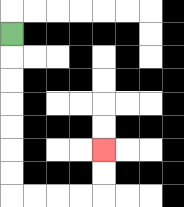{'start': '[0, 1]', 'end': '[4, 6]', 'path_directions': 'D,D,D,D,D,D,D,R,R,R,R,U,U', 'path_coordinates': '[[0, 1], [0, 2], [0, 3], [0, 4], [0, 5], [0, 6], [0, 7], [0, 8], [1, 8], [2, 8], [3, 8], [4, 8], [4, 7], [4, 6]]'}